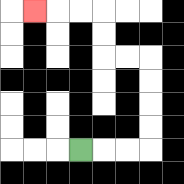{'start': '[3, 6]', 'end': '[1, 0]', 'path_directions': 'R,R,R,U,U,U,U,L,L,U,U,L,L,L', 'path_coordinates': '[[3, 6], [4, 6], [5, 6], [6, 6], [6, 5], [6, 4], [6, 3], [6, 2], [5, 2], [4, 2], [4, 1], [4, 0], [3, 0], [2, 0], [1, 0]]'}